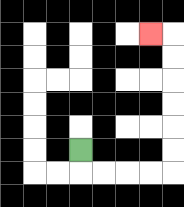{'start': '[3, 6]', 'end': '[6, 1]', 'path_directions': 'D,R,R,R,R,U,U,U,U,U,U,L', 'path_coordinates': '[[3, 6], [3, 7], [4, 7], [5, 7], [6, 7], [7, 7], [7, 6], [7, 5], [7, 4], [7, 3], [7, 2], [7, 1], [6, 1]]'}